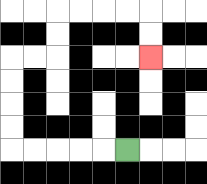{'start': '[5, 6]', 'end': '[6, 2]', 'path_directions': 'L,L,L,L,L,U,U,U,U,R,R,U,U,R,R,R,R,D,D', 'path_coordinates': '[[5, 6], [4, 6], [3, 6], [2, 6], [1, 6], [0, 6], [0, 5], [0, 4], [0, 3], [0, 2], [1, 2], [2, 2], [2, 1], [2, 0], [3, 0], [4, 0], [5, 0], [6, 0], [6, 1], [6, 2]]'}